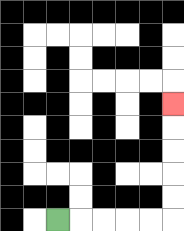{'start': '[2, 9]', 'end': '[7, 4]', 'path_directions': 'R,R,R,R,R,U,U,U,U,U', 'path_coordinates': '[[2, 9], [3, 9], [4, 9], [5, 9], [6, 9], [7, 9], [7, 8], [7, 7], [7, 6], [7, 5], [7, 4]]'}